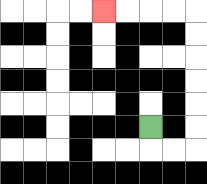{'start': '[6, 5]', 'end': '[4, 0]', 'path_directions': 'D,R,R,U,U,U,U,U,U,L,L,L,L', 'path_coordinates': '[[6, 5], [6, 6], [7, 6], [8, 6], [8, 5], [8, 4], [8, 3], [8, 2], [8, 1], [8, 0], [7, 0], [6, 0], [5, 0], [4, 0]]'}